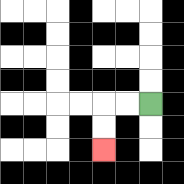{'start': '[6, 4]', 'end': '[4, 6]', 'path_directions': 'L,L,D,D', 'path_coordinates': '[[6, 4], [5, 4], [4, 4], [4, 5], [4, 6]]'}